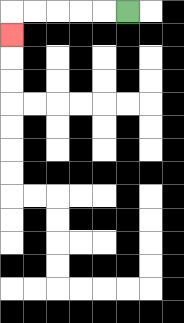{'start': '[5, 0]', 'end': '[0, 1]', 'path_directions': 'L,L,L,L,L,D', 'path_coordinates': '[[5, 0], [4, 0], [3, 0], [2, 0], [1, 0], [0, 0], [0, 1]]'}